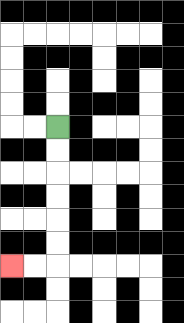{'start': '[2, 5]', 'end': '[0, 11]', 'path_directions': 'D,D,D,D,D,D,L,L', 'path_coordinates': '[[2, 5], [2, 6], [2, 7], [2, 8], [2, 9], [2, 10], [2, 11], [1, 11], [0, 11]]'}